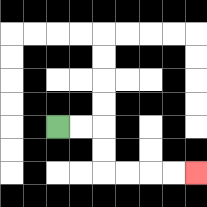{'start': '[2, 5]', 'end': '[8, 7]', 'path_directions': 'R,R,D,D,R,R,R,R', 'path_coordinates': '[[2, 5], [3, 5], [4, 5], [4, 6], [4, 7], [5, 7], [6, 7], [7, 7], [8, 7]]'}